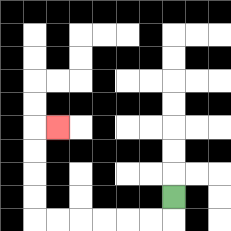{'start': '[7, 8]', 'end': '[2, 5]', 'path_directions': 'D,L,L,L,L,L,L,U,U,U,U,R', 'path_coordinates': '[[7, 8], [7, 9], [6, 9], [5, 9], [4, 9], [3, 9], [2, 9], [1, 9], [1, 8], [1, 7], [1, 6], [1, 5], [2, 5]]'}